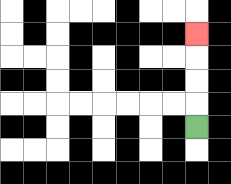{'start': '[8, 5]', 'end': '[8, 1]', 'path_directions': 'U,U,U,U', 'path_coordinates': '[[8, 5], [8, 4], [8, 3], [8, 2], [8, 1]]'}